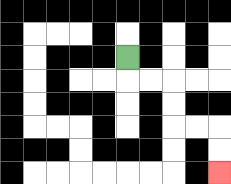{'start': '[5, 2]', 'end': '[9, 7]', 'path_directions': 'D,R,R,D,D,R,R,D,D', 'path_coordinates': '[[5, 2], [5, 3], [6, 3], [7, 3], [7, 4], [7, 5], [8, 5], [9, 5], [9, 6], [9, 7]]'}